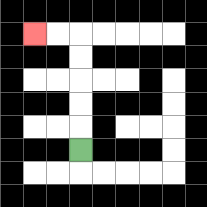{'start': '[3, 6]', 'end': '[1, 1]', 'path_directions': 'U,U,U,U,U,L,L', 'path_coordinates': '[[3, 6], [3, 5], [3, 4], [3, 3], [3, 2], [3, 1], [2, 1], [1, 1]]'}